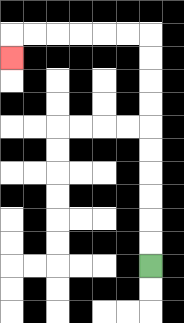{'start': '[6, 11]', 'end': '[0, 2]', 'path_directions': 'U,U,U,U,U,U,U,U,U,U,L,L,L,L,L,L,D', 'path_coordinates': '[[6, 11], [6, 10], [6, 9], [6, 8], [6, 7], [6, 6], [6, 5], [6, 4], [6, 3], [6, 2], [6, 1], [5, 1], [4, 1], [3, 1], [2, 1], [1, 1], [0, 1], [0, 2]]'}